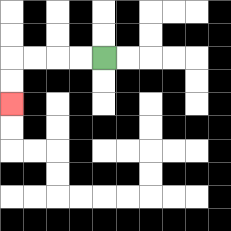{'start': '[4, 2]', 'end': '[0, 4]', 'path_directions': 'L,L,L,L,D,D', 'path_coordinates': '[[4, 2], [3, 2], [2, 2], [1, 2], [0, 2], [0, 3], [0, 4]]'}